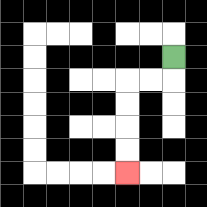{'start': '[7, 2]', 'end': '[5, 7]', 'path_directions': 'D,L,L,D,D,D,D', 'path_coordinates': '[[7, 2], [7, 3], [6, 3], [5, 3], [5, 4], [5, 5], [5, 6], [5, 7]]'}